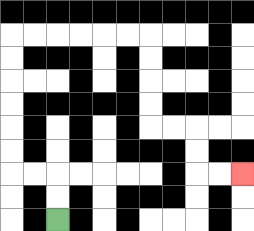{'start': '[2, 9]', 'end': '[10, 7]', 'path_directions': 'U,U,L,L,U,U,U,U,U,U,R,R,R,R,R,R,D,D,D,D,R,R,D,D,R,R', 'path_coordinates': '[[2, 9], [2, 8], [2, 7], [1, 7], [0, 7], [0, 6], [0, 5], [0, 4], [0, 3], [0, 2], [0, 1], [1, 1], [2, 1], [3, 1], [4, 1], [5, 1], [6, 1], [6, 2], [6, 3], [6, 4], [6, 5], [7, 5], [8, 5], [8, 6], [8, 7], [9, 7], [10, 7]]'}